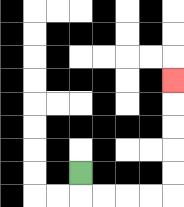{'start': '[3, 7]', 'end': '[7, 3]', 'path_directions': 'D,R,R,R,R,U,U,U,U,U', 'path_coordinates': '[[3, 7], [3, 8], [4, 8], [5, 8], [6, 8], [7, 8], [7, 7], [7, 6], [7, 5], [7, 4], [7, 3]]'}